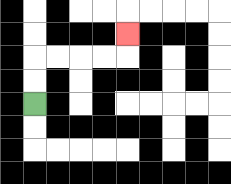{'start': '[1, 4]', 'end': '[5, 1]', 'path_directions': 'U,U,R,R,R,R,U', 'path_coordinates': '[[1, 4], [1, 3], [1, 2], [2, 2], [3, 2], [4, 2], [5, 2], [5, 1]]'}